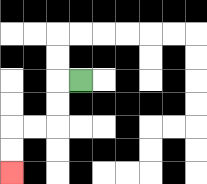{'start': '[3, 3]', 'end': '[0, 7]', 'path_directions': 'L,D,D,L,L,D,D', 'path_coordinates': '[[3, 3], [2, 3], [2, 4], [2, 5], [1, 5], [0, 5], [0, 6], [0, 7]]'}